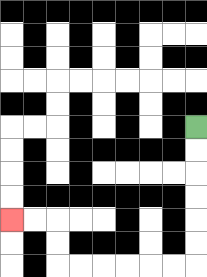{'start': '[8, 5]', 'end': '[0, 9]', 'path_directions': 'D,D,D,D,D,D,L,L,L,L,L,L,U,U,L,L', 'path_coordinates': '[[8, 5], [8, 6], [8, 7], [8, 8], [8, 9], [8, 10], [8, 11], [7, 11], [6, 11], [5, 11], [4, 11], [3, 11], [2, 11], [2, 10], [2, 9], [1, 9], [0, 9]]'}